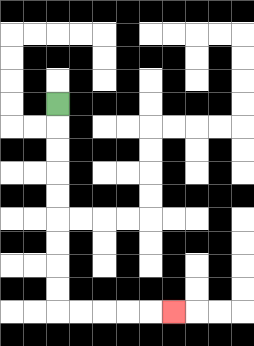{'start': '[2, 4]', 'end': '[7, 13]', 'path_directions': 'D,D,D,D,D,D,D,D,D,R,R,R,R,R', 'path_coordinates': '[[2, 4], [2, 5], [2, 6], [2, 7], [2, 8], [2, 9], [2, 10], [2, 11], [2, 12], [2, 13], [3, 13], [4, 13], [5, 13], [6, 13], [7, 13]]'}